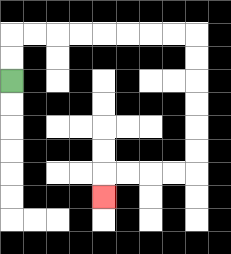{'start': '[0, 3]', 'end': '[4, 8]', 'path_directions': 'U,U,R,R,R,R,R,R,R,R,D,D,D,D,D,D,L,L,L,L,D', 'path_coordinates': '[[0, 3], [0, 2], [0, 1], [1, 1], [2, 1], [3, 1], [4, 1], [5, 1], [6, 1], [7, 1], [8, 1], [8, 2], [8, 3], [8, 4], [8, 5], [8, 6], [8, 7], [7, 7], [6, 7], [5, 7], [4, 7], [4, 8]]'}